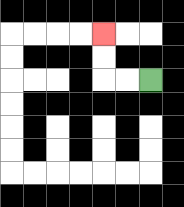{'start': '[6, 3]', 'end': '[4, 1]', 'path_directions': 'L,L,U,U', 'path_coordinates': '[[6, 3], [5, 3], [4, 3], [4, 2], [4, 1]]'}